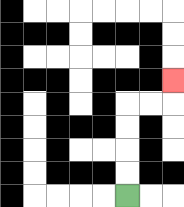{'start': '[5, 8]', 'end': '[7, 3]', 'path_directions': 'U,U,U,U,R,R,U', 'path_coordinates': '[[5, 8], [5, 7], [5, 6], [5, 5], [5, 4], [6, 4], [7, 4], [7, 3]]'}